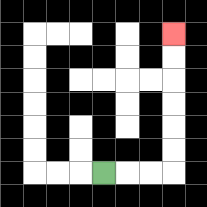{'start': '[4, 7]', 'end': '[7, 1]', 'path_directions': 'R,R,R,U,U,U,U,U,U', 'path_coordinates': '[[4, 7], [5, 7], [6, 7], [7, 7], [7, 6], [7, 5], [7, 4], [7, 3], [7, 2], [7, 1]]'}